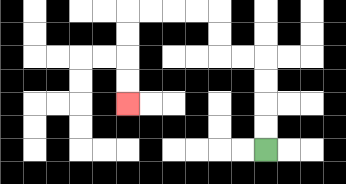{'start': '[11, 6]', 'end': '[5, 4]', 'path_directions': 'U,U,U,U,L,L,U,U,L,L,L,L,D,D,D,D', 'path_coordinates': '[[11, 6], [11, 5], [11, 4], [11, 3], [11, 2], [10, 2], [9, 2], [9, 1], [9, 0], [8, 0], [7, 0], [6, 0], [5, 0], [5, 1], [5, 2], [5, 3], [5, 4]]'}